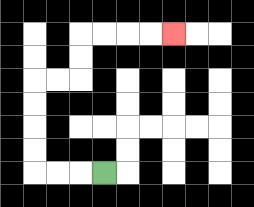{'start': '[4, 7]', 'end': '[7, 1]', 'path_directions': 'L,L,L,U,U,U,U,R,R,U,U,R,R,R,R', 'path_coordinates': '[[4, 7], [3, 7], [2, 7], [1, 7], [1, 6], [1, 5], [1, 4], [1, 3], [2, 3], [3, 3], [3, 2], [3, 1], [4, 1], [5, 1], [6, 1], [7, 1]]'}